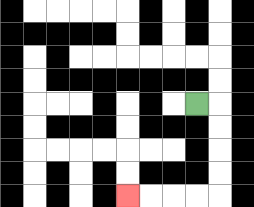{'start': '[8, 4]', 'end': '[5, 8]', 'path_directions': 'R,D,D,D,D,L,L,L,L', 'path_coordinates': '[[8, 4], [9, 4], [9, 5], [9, 6], [9, 7], [9, 8], [8, 8], [7, 8], [6, 8], [5, 8]]'}